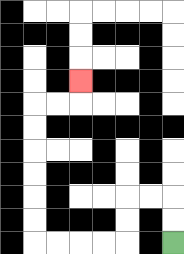{'start': '[7, 10]', 'end': '[3, 3]', 'path_directions': 'U,U,L,L,D,D,L,L,L,L,U,U,U,U,U,U,R,R,U', 'path_coordinates': '[[7, 10], [7, 9], [7, 8], [6, 8], [5, 8], [5, 9], [5, 10], [4, 10], [3, 10], [2, 10], [1, 10], [1, 9], [1, 8], [1, 7], [1, 6], [1, 5], [1, 4], [2, 4], [3, 4], [3, 3]]'}